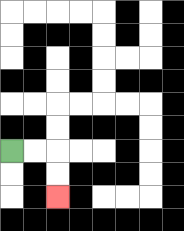{'start': '[0, 6]', 'end': '[2, 8]', 'path_directions': 'R,R,D,D', 'path_coordinates': '[[0, 6], [1, 6], [2, 6], [2, 7], [2, 8]]'}